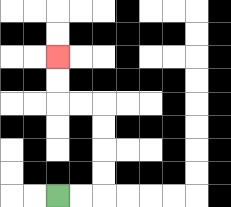{'start': '[2, 8]', 'end': '[2, 2]', 'path_directions': 'R,R,U,U,U,U,L,L,U,U', 'path_coordinates': '[[2, 8], [3, 8], [4, 8], [4, 7], [4, 6], [4, 5], [4, 4], [3, 4], [2, 4], [2, 3], [2, 2]]'}